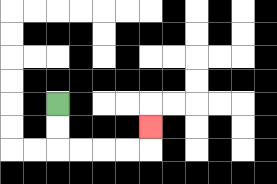{'start': '[2, 4]', 'end': '[6, 5]', 'path_directions': 'D,D,R,R,R,R,U', 'path_coordinates': '[[2, 4], [2, 5], [2, 6], [3, 6], [4, 6], [5, 6], [6, 6], [6, 5]]'}